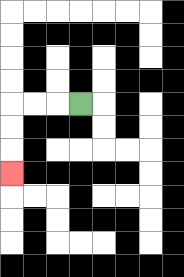{'start': '[3, 4]', 'end': '[0, 7]', 'path_directions': 'L,L,L,D,D,D', 'path_coordinates': '[[3, 4], [2, 4], [1, 4], [0, 4], [0, 5], [0, 6], [0, 7]]'}